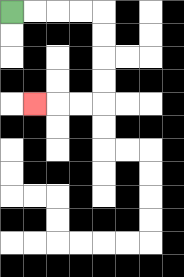{'start': '[0, 0]', 'end': '[1, 4]', 'path_directions': 'R,R,R,R,D,D,D,D,L,L,L', 'path_coordinates': '[[0, 0], [1, 0], [2, 0], [3, 0], [4, 0], [4, 1], [4, 2], [4, 3], [4, 4], [3, 4], [2, 4], [1, 4]]'}